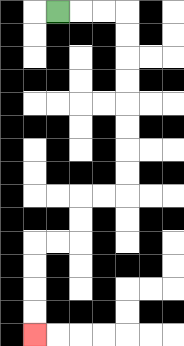{'start': '[2, 0]', 'end': '[1, 14]', 'path_directions': 'R,R,R,D,D,D,D,D,D,D,D,L,L,D,D,L,L,D,D,D,D', 'path_coordinates': '[[2, 0], [3, 0], [4, 0], [5, 0], [5, 1], [5, 2], [5, 3], [5, 4], [5, 5], [5, 6], [5, 7], [5, 8], [4, 8], [3, 8], [3, 9], [3, 10], [2, 10], [1, 10], [1, 11], [1, 12], [1, 13], [1, 14]]'}